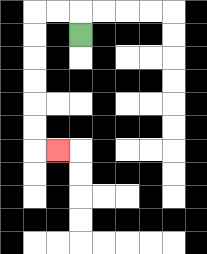{'start': '[3, 1]', 'end': '[2, 6]', 'path_directions': 'U,L,L,D,D,D,D,D,D,R', 'path_coordinates': '[[3, 1], [3, 0], [2, 0], [1, 0], [1, 1], [1, 2], [1, 3], [1, 4], [1, 5], [1, 6], [2, 6]]'}